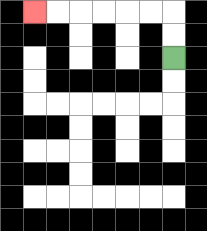{'start': '[7, 2]', 'end': '[1, 0]', 'path_directions': 'U,U,L,L,L,L,L,L', 'path_coordinates': '[[7, 2], [7, 1], [7, 0], [6, 0], [5, 0], [4, 0], [3, 0], [2, 0], [1, 0]]'}